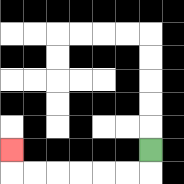{'start': '[6, 6]', 'end': '[0, 6]', 'path_directions': 'D,L,L,L,L,L,L,U', 'path_coordinates': '[[6, 6], [6, 7], [5, 7], [4, 7], [3, 7], [2, 7], [1, 7], [0, 7], [0, 6]]'}